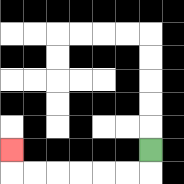{'start': '[6, 6]', 'end': '[0, 6]', 'path_directions': 'D,L,L,L,L,L,L,U', 'path_coordinates': '[[6, 6], [6, 7], [5, 7], [4, 7], [3, 7], [2, 7], [1, 7], [0, 7], [0, 6]]'}